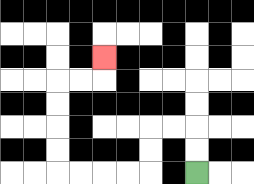{'start': '[8, 7]', 'end': '[4, 2]', 'path_directions': 'U,U,L,L,D,D,L,L,L,L,U,U,U,U,R,R,U', 'path_coordinates': '[[8, 7], [8, 6], [8, 5], [7, 5], [6, 5], [6, 6], [6, 7], [5, 7], [4, 7], [3, 7], [2, 7], [2, 6], [2, 5], [2, 4], [2, 3], [3, 3], [4, 3], [4, 2]]'}